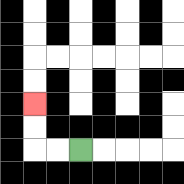{'start': '[3, 6]', 'end': '[1, 4]', 'path_directions': 'L,L,U,U', 'path_coordinates': '[[3, 6], [2, 6], [1, 6], [1, 5], [1, 4]]'}